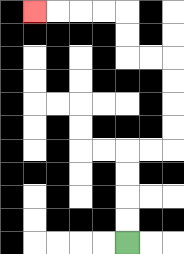{'start': '[5, 10]', 'end': '[1, 0]', 'path_directions': 'U,U,U,U,R,R,U,U,U,U,L,L,U,U,L,L,L,L', 'path_coordinates': '[[5, 10], [5, 9], [5, 8], [5, 7], [5, 6], [6, 6], [7, 6], [7, 5], [7, 4], [7, 3], [7, 2], [6, 2], [5, 2], [5, 1], [5, 0], [4, 0], [3, 0], [2, 0], [1, 0]]'}